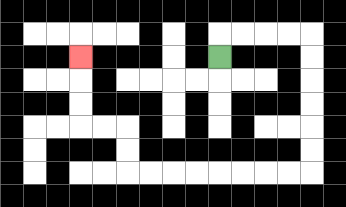{'start': '[9, 2]', 'end': '[3, 2]', 'path_directions': 'U,R,R,R,R,D,D,D,D,D,D,L,L,L,L,L,L,L,L,U,U,L,L,U,U,U', 'path_coordinates': '[[9, 2], [9, 1], [10, 1], [11, 1], [12, 1], [13, 1], [13, 2], [13, 3], [13, 4], [13, 5], [13, 6], [13, 7], [12, 7], [11, 7], [10, 7], [9, 7], [8, 7], [7, 7], [6, 7], [5, 7], [5, 6], [5, 5], [4, 5], [3, 5], [3, 4], [3, 3], [3, 2]]'}